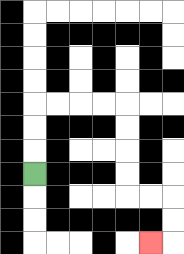{'start': '[1, 7]', 'end': '[6, 10]', 'path_directions': 'U,U,U,R,R,R,R,D,D,D,D,R,R,D,D,L', 'path_coordinates': '[[1, 7], [1, 6], [1, 5], [1, 4], [2, 4], [3, 4], [4, 4], [5, 4], [5, 5], [5, 6], [5, 7], [5, 8], [6, 8], [7, 8], [7, 9], [7, 10], [6, 10]]'}